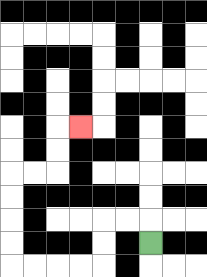{'start': '[6, 10]', 'end': '[3, 5]', 'path_directions': 'U,L,L,D,D,L,L,L,L,U,U,U,U,R,R,U,U,R', 'path_coordinates': '[[6, 10], [6, 9], [5, 9], [4, 9], [4, 10], [4, 11], [3, 11], [2, 11], [1, 11], [0, 11], [0, 10], [0, 9], [0, 8], [0, 7], [1, 7], [2, 7], [2, 6], [2, 5], [3, 5]]'}